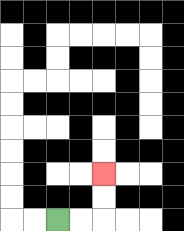{'start': '[2, 9]', 'end': '[4, 7]', 'path_directions': 'R,R,U,U', 'path_coordinates': '[[2, 9], [3, 9], [4, 9], [4, 8], [4, 7]]'}